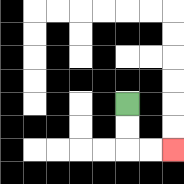{'start': '[5, 4]', 'end': '[7, 6]', 'path_directions': 'D,D,R,R', 'path_coordinates': '[[5, 4], [5, 5], [5, 6], [6, 6], [7, 6]]'}